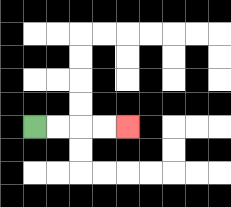{'start': '[1, 5]', 'end': '[5, 5]', 'path_directions': 'R,R,R,R', 'path_coordinates': '[[1, 5], [2, 5], [3, 5], [4, 5], [5, 5]]'}